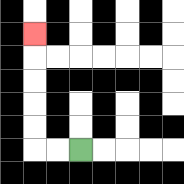{'start': '[3, 6]', 'end': '[1, 1]', 'path_directions': 'L,L,U,U,U,U,U', 'path_coordinates': '[[3, 6], [2, 6], [1, 6], [1, 5], [1, 4], [1, 3], [1, 2], [1, 1]]'}